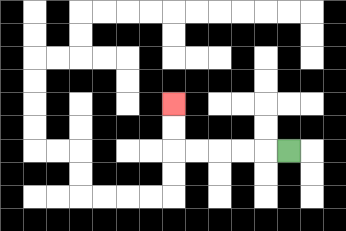{'start': '[12, 6]', 'end': '[7, 4]', 'path_directions': 'L,L,L,L,L,U,U', 'path_coordinates': '[[12, 6], [11, 6], [10, 6], [9, 6], [8, 6], [7, 6], [7, 5], [7, 4]]'}